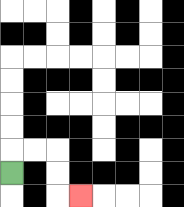{'start': '[0, 7]', 'end': '[3, 8]', 'path_directions': 'U,R,R,D,D,R', 'path_coordinates': '[[0, 7], [0, 6], [1, 6], [2, 6], [2, 7], [2, 8], [3, 8]]'}